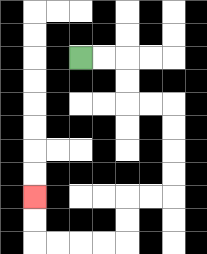{'start': '[3, 2]', 'end': '[1, 8]', 'path_directions': 'R,R,D,D,R,R,D,D,D,D,L,L,D,D,L,L,L,L,U,U', 'path_coordinates': '[[3, 2], [4, 2], [5, 2], [5, 3], [5, 4], [6, 4], [7, 4], [7, 5], [7, 6], [7, 7], [7, 8], [6, 8], [5, 8], [5, 9], [5, 10], [4, 10], [3, 10], [2, 10], [1, 10], [1, 9], [1, 8]]'}